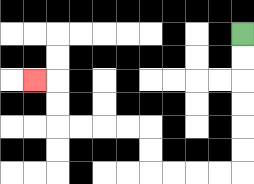{'start': '[10, 1]', 'end': '[1, 3]', 'path_directions': 'D,D,D,D,D,D,L,L,L,L,U,U,L,L,L,L,U,U,L', 'path_coordinates': '[[10, 1], [10, 2], [10, 3], [10, 4], [10, 5], [10, 6], [10, 7], [9, 7], [8, 7], [7, 7], [6, 7], [6, 6], [6, 5], [5, 5], [4, 5], [3, 5], [2, 5], [2, 4], [2, 3], [1, 3]]'}